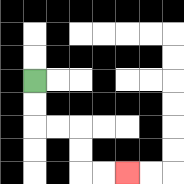{'start': '[1, 3]', 'end': '[5, 7]', 'path_directions': 'D,D,R,R,D,D,R,R', 'path_coordinates': '[[1, 3], [1, 4], [1, 5], [2, 5], [3, 5], [3, 6], [3, 7], [4, 7], [5, 7]]'}